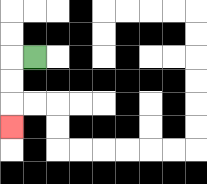{'start': '[1, 2]', 'end': '[0, 5]', 'path_directions': 'L,D,D,D', 'path_coordinates': '[[1, 2], [0, 2], [0, 3], [0, 4], [0, 5]]'}